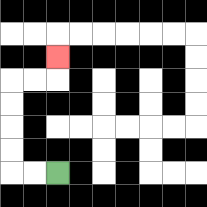{'start': '[2, 7]', 'end': '[2, 2]', 'path_directions': 'L,L,U,U,U,U,R,R,U', 'path_coordinates': '[[2, 7], [1, 7], [0, 7], [0, 6], [0, 5], [0, 4], [0, 3], [1, 3], [2, 3], [2, 2]]'}